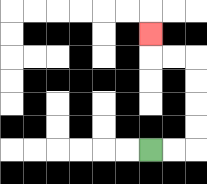{'start': '[6, 6]', 'end': '[6, 1]', 'path_directions': 'R,R,U,U,U,U,L,L,U', 'path_coordinates': '[[6, 6], [7, 6], [8, 6], [8, 5], [8, 4], [8, 3], [8, 2], [7, 2], [6, 2], [6, 1]]'}